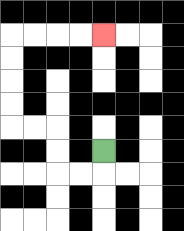{'start': '[4, 6]', 'end': '[4, 1]', 'path_directions': 'D,L,L,U,U,L,L,U,U,U,U,R,R,R,R', 'path_coordinates': '[[4, 6], [4, 7], [3, 7], [2, 7], [2, 6], [2, 5], [1, 5], [0, 5], [0, 4], [0, 3], [0, 2], [0, 1], [1, 1], [2, 1], [3, 1], [4, 1]]'}